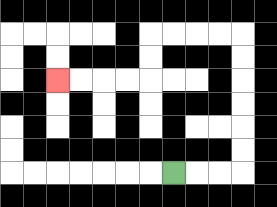{'start': '[7, 7]', 'end': '[2, 3]', 'path_directions': 'R,R,R,U,U,U,U,U,U,L,L,L,L,D,D,L,L,L,L', 'path_coordinates': '[[7, 7], [8, 7], [9, 7], [10, 7], [10, 6], [10, 5], [10, 4], [10, 3], [10, 2], [10, 1], [9, 1], [8, 1], [7, 1], [6, 1], [6, 2], [6, 3], [5, 3], [4, 3], [3, 3], [2, 3]]'}